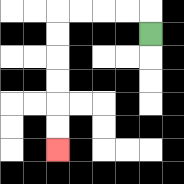{'start': '[6, 1]', 'end': '[2, 6]', 'path_directions': 'U,L,L,L,L,D,D,D,D,D,D', 'path_coordinates': '[[6, 1], [6, 0], [5, 0], [4, 0], [3, 0], [2, 0], [2, 1], [2, 2], [2, 3], [2, 4], [2, 5], [2, 6]]'}